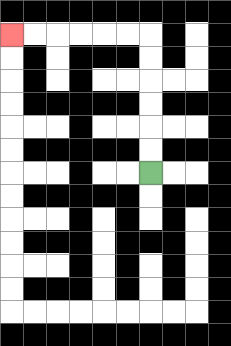{'start': '[6, 7]', 'end': '[0, 1]', 'path_directions': 'U,U,U,U,U,U,L,L,L,L,L,L', 'path_coordinates': '[[6, 7], [6, 6], [6, 5], [6, 4], [6, 3], [6, 2], [6, 1], [5, 1], [4, 1], [3, 1], [2, 1], [1, 1], [0, 1]]'}